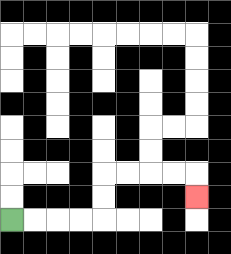{'start': '[0, 9]', 'end': '[8, 8]', 'path_directions': 'R,R,R,R,U,U,R,R,R,R,D', 'path_coordinates': '[[0, 9], [1, 9], [2, 9], [3, 9], [4, 9], [4, 8], [4, 7], [5, 7], [6, 7], [7, 7], [8, 7], [8, 8]]'}